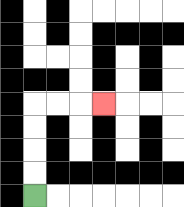{'start': '[1, 8]', 'end': '[4, 4]', 'path_directions': 'U,U,U,U,R,R,R', 'path_coordinates': '[[1, 8], [1, 7], [1, 6], [1, 5], [1, 4], [2, 4], [3, 4], [4, 4]]'}